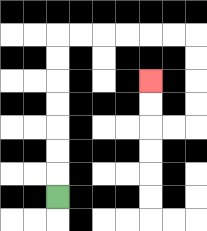{'start': '[2, 8]', 'end': '[6, 3]', 'path_directions': 'U,U,U,U,U,U,U,R,R,R,R,R,R,D,D,D,D,L,L,U,U', 'path_coordinates': '[[2, 8], [2, 7], [2, 6], [2, 5], [2, 4], [2, 3], [2, 2], [2, 1], [3, 1], [4, 1], [5, 1], [6, 1], [7, 1], [8, 1], [8, 2], [8, 3], [8, 4], [8, 5], [7, 5], [6, 5], [6, 4], [6, 3]]'}